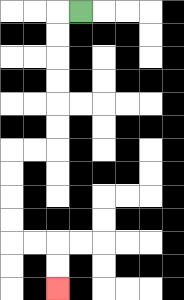{'start': '[3, 0]', 'end': '[2, 12]', 'path_directions': 'L,D,D,D,D,D,D,L,L,D,D,D,D,R,R,D,D', 'path_coordinates': '[[3, 0], [2, 0], [2, 1], [2, 2], [2, 3], [2, 4], [2, 5], [2, 6], [1, 6], [0, 6], [0, 7], [0, 8], [0, 9], [0, 10], [1, 10], [2, 10], [2, 11], [2, 12]]'}